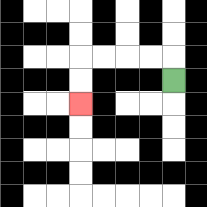{'start': '[7, 3]', 'end': '[3, 4]', 'path_directions': 'U,L,L,L,L,D,D', 'path_coordinates': '[[7, 3], [7, 2], [6, 2], [5, 2], [4, 2], [3, 2], [3, 3], [3, 4]]'}